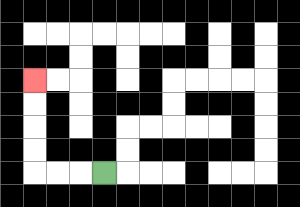{'start': '[4, 7]', 'end': '[1, 3]', 'path_directions': 'L,L,L,U,U,U,U', 'path_coordinates': '[[4, 7], [3, 7], [2, 7], [1, 7], [1, 6], [1, 5], [1, 4], [1, 3]]'}